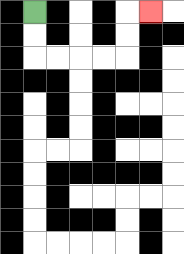{'start': '[1, 0]', 'end': '[6, 0]', 'path_directions': 'D,D,R,R,R,R,U,U,R', 'path_coordinates': '[[1, 0], [1, 1], [1, 2], [2, 2], [3, 2], [4, 2], [5, 2], [5, 1], [5, 0], [6, 0]]'}